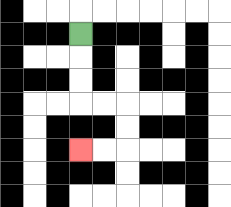{'start': '[3, 1]', 'end': '[3, 6]', 'path_directions': 'D,D,D,R,R,D,D,L,L', 'path_coordinates': '[[3, 1], [3, 2], [3, 3], [3, 4], [4, 4], [5, 4], [5, 5], [5, 6], [4, 6], [3, 6]]'}